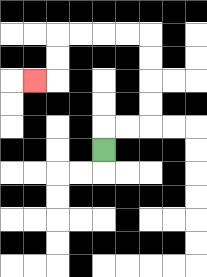{'start': '[4, 6]', 'end': '[1, 3]', 'path_directions': 'U,R,R,U,U,U,U,L,L,L,L,D,D,L', 'path_coordinates': '[[4, 6], [4, 5], [5, 5], [6, 5], [6, 4], [6, 3], [6, 2], [6, 1], [5, 1], [4, 1], [3, 1], [2, 1], [2, 2], [2, 3], [1, 3]]'}